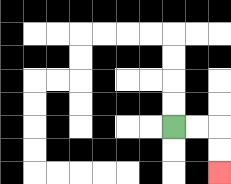{'start': '[7, 5]', 'end': '[9, 7]', 'path_directions': 'R,R,D,D', 'path_coordinates': '[[7, 5], [8, 5], [9, 5], [9, 6], [9, 7]]'}